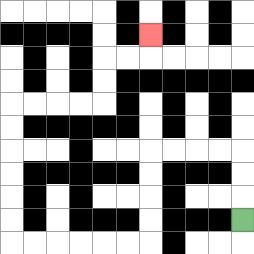{'start': '[10, 9]', 'end': '[6, 1]', 'path_directions': 'U,U,U,L,L,L,L,D,D,D,D,L,L,L,L,L,L,U,U,U,U,U,U,R,R,R,R,U,U,R,R,U', 'path_coordinates': '[[10, 9], [10, 8], [10, 7], [10, 6], [9, 6], [8, 6], [7, 6], [6, 6], [6, 7], [6, 8], [6, 9], [6, 10], [5, 10], [4, 10], [3, 10], [2, 10], [1, 10], [0, 10], [0, 9], [0, 8], [0, 7], [0, 6], [0, 5], [0, 4], [1, 4], [2, 4], [3, 4], [4, 4], [4, 3], [4, 2], [5, 2], [6, 2], [6, 1]]'}